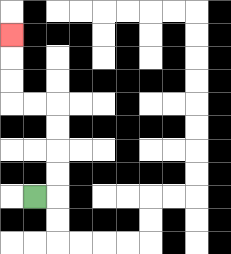{'start': '[1, 8]', 'end': '[0, 1]', 'path_directions': 'R,U,U,U,U,L,L,U,U,U', 'path_coordinates': '[[1, 8], [2, 8], [2, 7], [2, 6], [2, 5], [2, 4], [1, 4], [0, 4], [0, 3], [0, 2], [0, 1]]'}